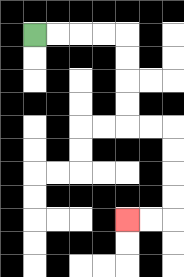{'start': '[1, 1]', 'end': '[5, 9]', 'path_directions': 'R,R,R,R,D,D,D,D,R,R,D,D,D,D,L,L', 'path_coordinates': '[[1, 1], [2, 1], [3, 1], [4, 1], [5, 1], [5, 2], [5, 3], [5, 4], [5, 5], [6, 5], [7, 5], [7, 6], [7, 7], [7, 8], [7, 9], [6, 9], [5, 9]]'}